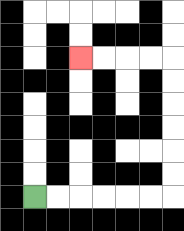{'start': '[1, 8]', 'end': '[3, 2]', 'path_directions': 'R,R,R,R,R,R,U,U,U,U,U,U,L,L,L,L', 'path_coordinates': '[[1, 8], [2, 8], [3, 8], [4, 8], [5, 8], [6, 8], [7, 8], [7, 7], [7, 6], [7, 5], [7, 4], [7, 3], [7, 2], [6, 2], [5, 2], [4, 2], [3, 2]]'}